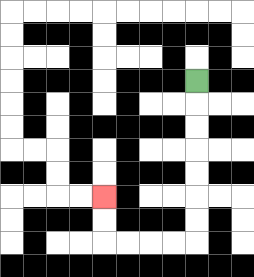{'start': '[8, 3]', 'end': '[4, 8]', 'path_directions': 'D,D,D,D,D,D,D,L,L,L,L,U,U', 'path_coordinates': '[[8, 3], [8, 4], [8, 5], [8, 6], [8, 7], [8, 8], [8, 9], [8, 10], [7, 10], [6, 10], [5, 10], [4, 10], [4, 9], [4, 8]]'}